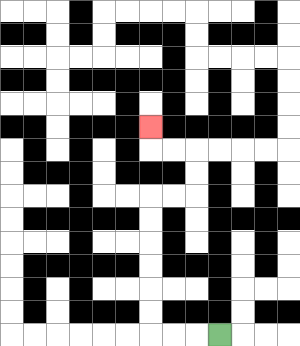{'start': '[9, 14]', 'end': '[6, 5]', 'path_directions': 'L,L,L,U,U,U,U,U,U,R,R,U,U,L,L,U', 'path_coordinates': '[[9, 14], [8, 14], [7, 14], [6, 14], [6, 13], [6, 12], [6, 11], [6, 10], [6, 9], [6, 8], [7, 8], [8, 8], [8, 7], [8, 6], [7, 6], [6, 6], [6, 5]]'}